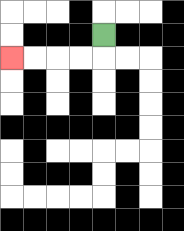{'start': '[4, 1]', 'end': '[0, 2]', 'path_directions': 'D,L,L,L,L', 'path_coordinates': '[[4, 1], [4, 2], [3, 2], [2, 2], [1, 2], [0, 2]]'}